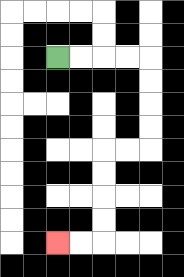{'start': '[2, 2]', 'end': '[2, 10]', 'path_directions': 'R,R,R,R,D,D,D,D,L,L,D,D,D,D,L,L', 'path_coordinates': '[[2, 2], [3, 2], [4, 2], [5, 2], [6, 2], [6, 3], [6, 4], [6, 5], [6, 6], [5, 6], [4, 6], [4, 7], [4, 8], [4, 9], [4, 10], [3, 10], [2, 10]]'}